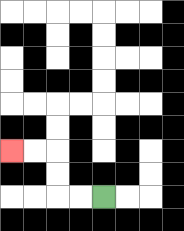{'start': '[4, 8]', 'end': '[0, 6]', 'path_directions': 'L,L,U,U,L,L', 'path_coordinates': '[[4, 8], [3, 8], [2, 8], [2, 7], [2, 6], [1, 6], [0, 6]]'}